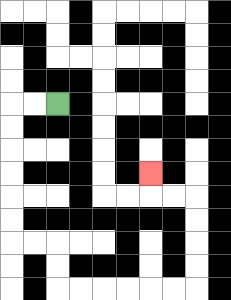{'start': '[2, 4]', 'end': '[6, 7]', 'path_directions': 'L,L,D,D,D,D,D,D,R,R,D,D,R,R,R,R,R,R,U,U,U,U,L,L,U', 'path_coordinates': '[[2, 4], [1, 4], [0, 4], [0, 5], [0, 6], [0, 7], [0, 8], [0, 9], [0, 10], [1, 10], [2, 10], [2, 11], [2, 12], [3, 12], [4, 12], [5, 12], [6, 12], [7, 12], [8, 12], [8, 11], [8, 10], [8, 9], [8, 8], [7, 8], [6, 8], [6, 7]]'}